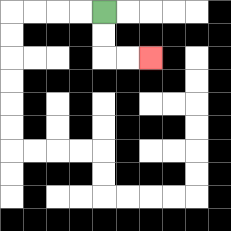{'start': '[4, 0]', 'end': '[6, 2]', 'path_directions': 'D,D,R,R', 'path_coordinates': '[[4, 0], [4, 1], [4, 2], [5, 2], [6, 2]]'}